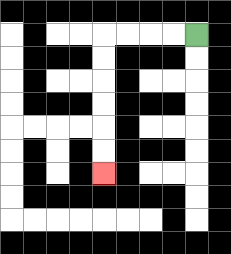{'start': '[8, 1]', 'end': '[4, 7]', 'path_directions': 'L,L,L,L,D,D,D,D,D,D', 'path_coordinates': '[[8, 1], [7, 1], [6, 1], [5, 1], [4, 1], [4, 2], [4, 3], [4, 4], [4, 5], [4, 6], [4, 7]]'}